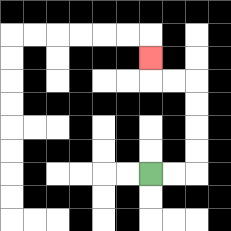{'start': '[6, 7]', 'end': '[6, 2]', 'path_directions': 'R,R,U,U,U,U,L,L,U', 'path_coordinates': '[[6, 7], [7, 7], [8, 7], [8, 6], [8, 5], [8, 4], [8, 3], [7, 3], [6, 3], [6, 2]]'}